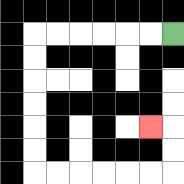{'start': '[7, 1]', 'end': '[6, 5]', 'path_directions': 'L,L,L,L,L,L,D,D,D,D,D,D,R,R,R,R,R,R,U,U,L', 'path_coordinates': '[[7, 1], [6, 1], [5, 1], [4, 1], [3, 1], [2, 1], [1, 1], [1, 2], [1, 3], [1, 4], [1, 5], [1, 6], [1, 7], [2, 7], [3, 7], [4, 7], [5, 7], [6, 7], [7, 7], [7, 6], [7, 5], [6, 5]]'}